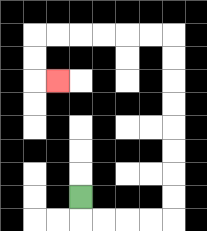{'start': '[3, 8]', 'end': '[2, 3]', 'path_directions': 'D,R,R,R,R,U,U,U,U,U,U,U,U,L,L,L,L,L,L,D,D,R', 'path_coordinates': '[[3, 8], [3, 9], [4, 9], [5, 9], [6, 9], [7, 9], [7, 8], [7, 7], [7, 6], [7, 5], [7, 4], [7, 3], [7, 2], [7, 1], [6, 1], [5, 1], [4, 1], [3, 1], [2, 1], [1, 1], [1, 2], [1, 3], [2, 3]]'}